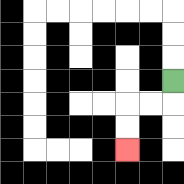{'start': '[7, 3]', 'end': '[5, 6]', 'path_directions': 'D,L,L,D,D', 'path_coordinates': '[[7, 3], [7, 4], [6, 4], [5, 4], [5, 5], [5, 6]]'}